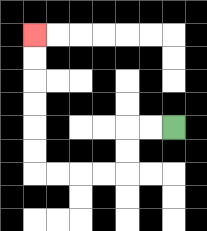{'start': '[7, 5]', 'end': '[1, 1]', 'path_directions': 'L,L,D,D,L,L,L,L,U,U,U,U,U,U', 'path_coordinates': '[[7, 5], [6, 5], [5, 5], [5, 6], [5, 7], [4, 7], [3, 7], [2, 7], [1, 7], [1, 6], [1, 5], [1, 4], [1, 3], [1, 2], [1, 1]]'}